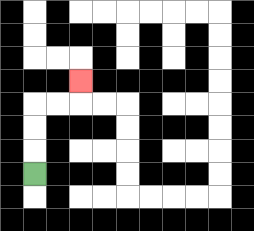{'start': '[1, 7]', 'end': '[3, 3]', 'path_directions': 'U,U,U,R,R,U', 'path_coordinates': '[[1, 7], [1, 6], [1, 5], [1, 4], [2, 4], [3, 4], [3, 3]]'}